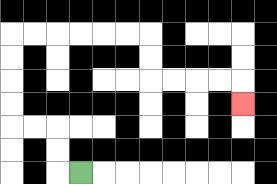{'start': '[3, 7]', 'end': '[10, 4]', 'path_directions': 'L,U,U,L,L,U,U,U,U,R,R,R,R,R,R,D,D,R,R,R,R,D', 'path_coordinates': '[[3, 7], [2, 7], [2, 6], [2, 5], [1, 5], [0, 5], [0, 4], [0, 3], [0, 2], [0, 1], [1, 1], [2, 1], [3, 1], [4, 1], [5, 1], [6, 1], [6, 2], [6, 3], [7, 3], [8, 3], [9, 3], [10, 3], [10, 4]]'}